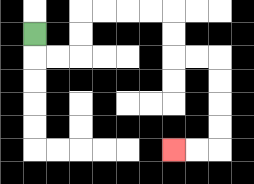{'start': '[1, 1]', 'end': '[7, 6]', 'path_directions': 'D,R,R,U,U,R,R,R,R,D,D,R,R,D,D,D,D,L,L', 'path_coordinates': '[[1, 1], [1, 2], [2, 2], [3, 2], [3, 1], [3, 0], [4, 0], [5, 0], [6, 0], [7, 0], [7, 1], [7, 2], [8, 2], [9, 2], [9, 3], [9, 4], [9, 5], [9, 6], [8, 6], [7, 6]]'}